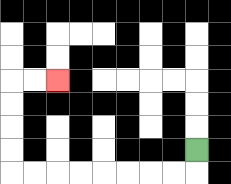{'start': '[8, 6]', 'end': '[2, 3]', 'path_directions': 'D,L,L,L,L,L,L,L,L,U,U,U,U,R,R', 'path_coordinates': '[[8, 6], [8, 7], [7, 7], [6, 7], [5, 7], [4, 7], [3, 7], [2, 7], [1, 7], [0, 7], [0, 6], [0, 5], [0, 4], [0, 3], [1, 3], [2, 3]]'}